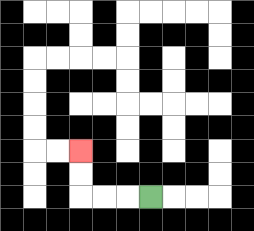{'start': '[6, 8]', 'end': '[3, 6]', 'path_directions': 'L,L,L,U,U', 'path_coordinates': '[[6, 8], [5, 8], [4, 8], [3, 8], [3, 7], [3, 6]]'}